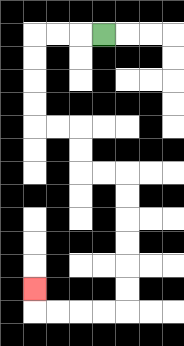{'start': '[4, 1]', 'end': '[1, 12]', 'path_directions': 'L,L,L,D,D,D,D,R,R,D,D,R,R,D,D,D,D,D,D,L,L,L,L,U', 'path_coordinates': '[[4, 1], [3, 1], [2, 1], [1, 1], [1, 2], [1, 3], [1, 4], [1, 5], [2, 5], [3, 5], [3, 6], [3, 7], [4, 7], [5, 7], [5, 8], [5, 9], [5, 10], [5, 11], [5, 12], [5, 13], [4, 13], [3, 13], [2, 13], [1, 13], [1, 12]]'}